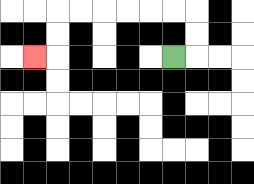{'start': '[7, 2]', 'end': '[1, 2]', 'path_directions': 'R,U,U,L,L,L,L,L,L,D,D,L', 'path_coordinates': '[[7, 2], [8, 2], [8, 1], [8, 0], [7, 0], [6, 0], [5, 0], [4, 0], [3, 0], [2, 0], [2, 1], [2, 2], [1, 2]]'}